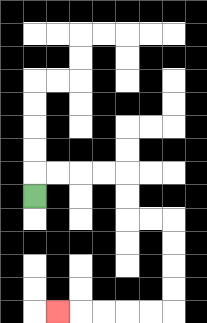{'start': '[1, 8]', 'end': '[2, 13]', 'path_directions': 'U,R,R,R,R,D,D,R,R,D,D,D,D,L,L,L,L,L', 'path_coordinates': '[[1, 8], [1, 7], [2, 7], [3, 7], [4, 7], [5, 7], [5, 8], [5, 9], [6, 9], [7, 9], [7, 10], [7, 11], [7, 12], [7, 13], [6, 13], [5, 13], [4, 13], [3, 13], [2, 13]]'}